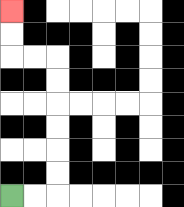{'start': '[0, 8]', 'end': '[0, 0]', 'path_directions': 'R,R,U,U,U,U,U,U,L,L,U,U', 'path_coordinates': '[[0, 8], [1, 8], [2, 8], [2, 7], [2, 6], [2, 5], [2, 4], [2, 3], [2, 2], [1, 2], [0, 2], [0, 1], [0, 0]]'}